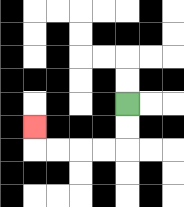{'start': '[5, 4]', 'end': '[1, 5]', 'path_directions': 'D,D,L,L,L,L,U', 'path_coordinates': '[[5, 4], [5, 5], [5, 6], [4, 6], [3, 6], [2, 6], [1, 6], [1, 5]]'}